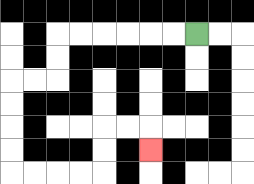{'start': '[8, 1]', 'end': '[6, 6]', 'path_directions': 'L,L,L,L,L,L,D,D,L,L,D,D,D,D,R,R,R,R,U,U,R,R,D', 'path_coordinates': '[[8, 1], [7, 1], [6, 1], [5, 1], [4, 1], [3, 1], [2, 1], [2, 2], [2, 3], [1, 3], [0, 3], [0, 4], [0, 5], [0, 6], [0, 7], [1, 7], [2, 7], [3, 7], [4, 7], [4, 6], [4, 5], [5, 5], [6, 5], [6, 6]]'}